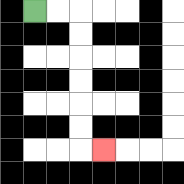{'start': '[1, 0]', 'end': '[4, 6]', 'path_directions': 'R,R,D,D,D,D,D,D,R', 'path_coordinates': '[[1, 0], [2, 0], [3, 0], [3, 1], [3, 2], [3, 3], [3, 4], [3, 5], [3, 6], [4, 6]]'}